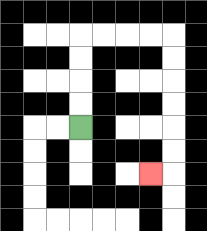{'start': '[3, 5]', 'end': '[6, 7]', 'path_directions': 'U,U,U,U,R,R,R,R,D,D,D,D,D,D,L', 'path_coordinates': '[[3, 5], [3, 4], [3, 3], [3, 2], [3, 1], [4, 1], [5, 1], [6, 1], [7, 1], [7, 2], [7, 3], [7, 4], [7, 5], [7, 6], [7, 7], [6, 7]]'}